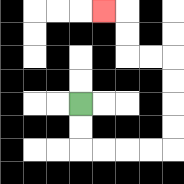{'start': '[3, 4]', 'end': '[4, 0]', 'path_directions': 'D,D,R,R,R,R,U,U,U,U,L,L,U,U,L', 'path_coordinates': '[[3, 4], [3, 5], [3, 6], [4, 6], [5, 6], [6, 6], [7, 6], [7, 5], [7, 4], [7, 3], [7, 2], [6, 2], [5, 2], [5, 1], [5, 0], [4, 0]]'}